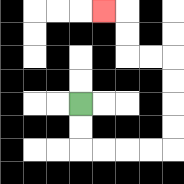{'start': '[3, 4]', 'end': '[4, 0]', 'path_directions': 'D,D,R,R,R,R,U,U,U,U,L,L,U,U,L', 'path_coordinates': '[[3, 4], [3, 5], [3, 6], [4, 6], [5, 6], [6, 6], [7, 6], [7, 5], [7, 4], [7, 3], [7, 2], [6, 2], [5, 2], [5, 1], [5, 0], [4, 0]]'}